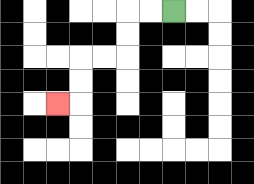{'start': '[7, 0]', 'end': '[2, 4]', 'path_directions': 'L,L,D,D,L,L,D,D,L', 'path_coordinates': '[[7, 0], [6, 0], [5, 0], [5, 1], [5, 2], [4, 2], [3, 2], [3, 3], [3, 4], [2, 4]]'}